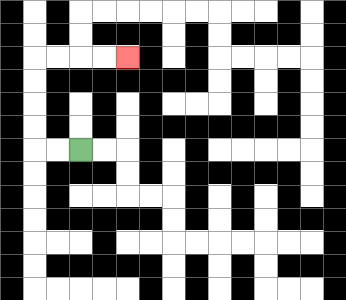{'start': '[3, 6]', 'end': '[5, 2]', 'path_directions': 'L,L,U,U,U,U,R,R,R,R', 'path_coordinates': '[[3, 6], [2, 6], [1, 6], [1, 5], [1, 4], [1, 3], [1, 2], [2, 2], [3, 2], [4, 2], [5, 2]]'}